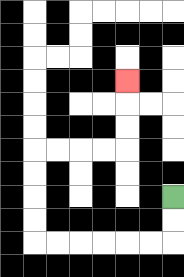{'start': '[7, 8]', 'end': '[5, 3]', 'path_directions': 'D,D,L,L,L,L,L,L,U,U,U,U,R,R,R,R,U,U,U', 'path_coordinates': '[[7, 8], [7, 9], [7, 10], [6, 10], [5, 10], [4, 10], [3, 10], [2, 10], [1, 10], [1, 9], [1, 8], [1, 7], [1, 6], [2, 6], [3, 6], [4, 6], [5, 6], [5, 5], [5, 4], [5, 3]]'}